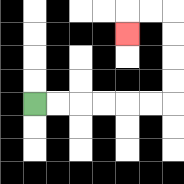{'start': '[1, 4]', 'end': '[5, 1]', 'path_directions': 'R,R,R,R,R,R,U,U,U,U,L,L,D', 'path_coordinates': '[[1, 4], [2, 4], [3, 4], [4, 4], [5, 4], [6, 4], [7, 4], [7, 3], [7, 2], [7, 1], [7, 0], [6, 0], [5, 0], [5, 1]]'}